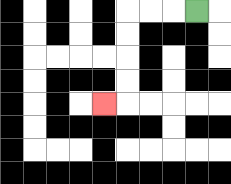{'start': '[8, 0]', 'end': '[4, 4]', 'path_directions': 'L,L,L,D,D,D,D,L', 'path_coordinates': '[[8, 0], [7, 0], [6, 0], [5, 0], [5, 1], [5, 2], [5, 3], [5, 4], [4, 4]]'}